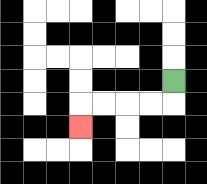{'start': '[7, 3]', 'end': '[3, 5]', 'path_directions': 'D,L,L,L,L,D', 'path_coordinates': '[[7, 3], [7, 4], [6, 4], [5, 4], [4, 4], [3, 4], [3, 5]]'}